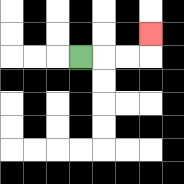{'start': '[3, 2]', 'end': '[6, 1]', 'path_directions': 'R,R,R,U', 'path_coordinates': '[[3, 2], [4, 2], [5, 2], [6, 2], [6, 1]]'}